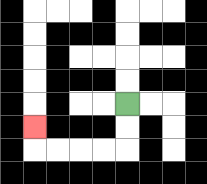{'start': '[5, 4]', 'end': '[1, 5]', 'path_directions': 'D,D,L,L,L,L,U', 'path_coordinates': '[[5, 4], [5, 5], [5, 6], [4, 6], [3, 6], [2, 6], [1, 6], [1, 5]]'}